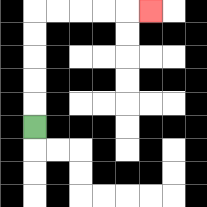{'start': '[1, 5]', 'end': '[6, 0]', 'path_directions': 'U,U,U,U,U,R,R,R,R,R', 'path_coordinates': '[[1, 5], [1, 4], [1, 3], [1, 2], [1, 1], [1, 0], [2, 0], [3, 0], [4, 0], [5, 0], [6, 0]]'}